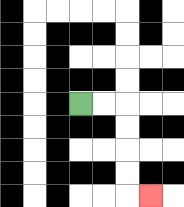{'start': '[3, 4]', 'end': '[6, 8]', 'path_directions': 'R,R,D,D,D,D,R', 'path_coordinates': '[[3, 4], [4, 4], [5, 4], [5, 5], [5, 6], [5, 7], [5, 8], [6, 8]]'}